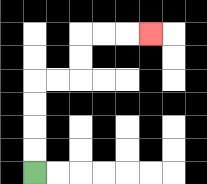{'start': '[1, 7]', 'end': '[6, 1]', 'path_directions': 'U,U,U,U,R,R,U,U,R,R,R', 'path_coordinates': '[[1, 7], [1, 6], [1, 5], [1, 4], [1, 3], [2, 3], [3, 3], [3, 2], [3, 1], [4, 1], [5, 1], [6, 1]]'}